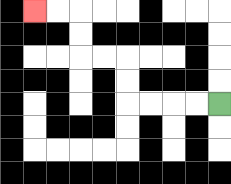{'start': '[9, 4]', 'end': '[1, 0]', 'path_directions': 'L,L,L,L,U,U,L,L,U,U,L,L', 'path_coordinates': '[[9, 4], [8, 4], [7, 4], [6, 4], [5, 4], [5, 3], [5, 2], [4, 2], [3, 2], [3, 1], [3, 0], [2, 0], [1, 0]]'}